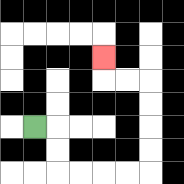{'start': '[1, 5]', 'end': '[4, 2]', 'path_directions': 'R,D,D,R,R,R,R,U,U,U,U,L,L,U', 'path_coordinates': '[[1, 5], [2, 5], [2, 6], [2, 7], [3, 7], [4, 7], [5, 7], [6, 7], [6, 6], [6, 5], [6, 4], [6, 3], [5, 3], [4, 3], [4, 2]]'}